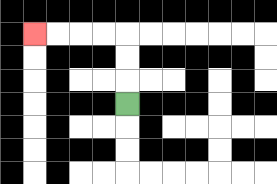{'start': '[5, 4]', 'end': '[1, 1]', 'path_directions': 'U,U,U,L,L,L,L', 'path_coordinates': '[[5, 4], [5, 3], [5, 2], [5, 1], [4, 1], [3, 1], [2, 1], [1, 1]]'}